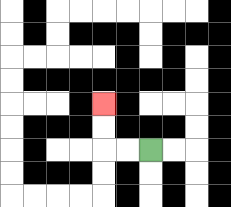{'start': '[6, 6]', 'end': '[4, 4]', 'path_directions': 'L,L,U,U', 'path_coordinates': '[[6, 6], [5, 6], [4, 6], [4, 5], [4, 4]]'}